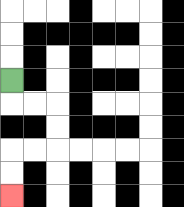{'start': '[0, 3]', 'end': '[0, 8]', 'path_directions': 'D,R,R,D,D,L,L,D,D', 'path_coordinates': '[[0, 3], [0, 4], [1, 4], [2, 4], [2, 5], [2, 6], [1, 6], [0, 6], [0, 7], [0, 8]]'}